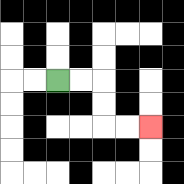{'start': '[2, 3]', 'end': '[6, 5]', 'path_directions': 'R,R,D,D,R,R', 'path_coordinates': '[[2, 3], [3, 3], [4, 3], [4, 4], [4, 5], [5, 5], [6, 5]]'}